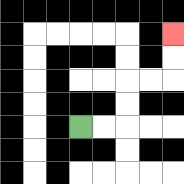{'start': '[3, 5]', 'end': '[7, 1]', 'path_directions': 'R,R,U,U,R,R,U,U', 'path_coordinates': '[[3, 5], [4, 5], [5, 5], [5, 4], [5, 3], [6, 3], [7, 3], [7, 2], [7, 1]]'}